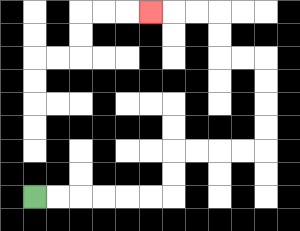{'start': '[1, 8]', 'end': '[6, 0]', 'path_directions': 'R,R,R,R,R,R,U,U,R,R,R,R,U,U,U,U,L,L,U,U,L,L,L', 'path_coordinates': '[[1, 8], [2, 8], [3, 8], [4, 8], [5, 8], [6, 8], [7, 8], [7, 7], [7, 6], [8, 6], [9, 6], [10, 6], [11, 6], [11, 5], [11, 4], [11, 3], [11, 2], [10, 2], [9, 2], [9, 1], [9, 0], [8, 0], [7, 0], [6, 0]]'}